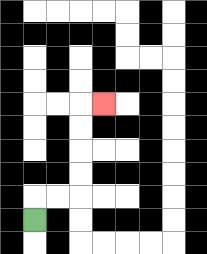{'start': '[1, 9]', 'end': '[4, 4]', 'path_directions': 'U,R,R,U,U,U,U,R', 'path_coordinates': '[[1, 9], [1, 8], [2, 8], [3, 8], [3, 7], [3, 6], [3, 5], [3, 4], [4, 4]]'}